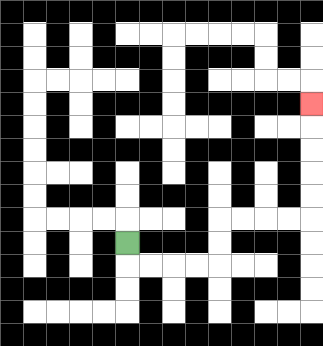{'start': '[5, 10]', 'end': '[13, 4]', 'path_directions': 'D,R,R,R,R,U,U,R,R,R,R,U,U,U,U,U', 'path_coordinates': '[[5, 10], [5, 11], [6, 11], [7, 11], [8, 11], [9, 11], [9, 10], [9, 9], [10, 9], [11, 9], [12, 9], [13, 9], [13, 8], [13, 7], [13, 6], [13, 5], [13, 4]]'}